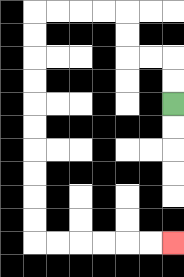{'start': '[7, 4]', 'end': '[7, 10]', 'path_directions': 'U,U,L,L,U,U,L,L,L,L,D,D,D,D,D,D,D,D,D,D,R,R,R,R,R,R', 'path_coordinates': '[[7, 4], [7, 3], [7, 2], [6, 2], [5, 2], [5, 1], [5, 0], [4, 0], [3, 0], [2, 0], [1, 0], [1, 1], [1, 2], [1, 3], [1, 4], [1, 5], [1, 6], [1, 7], [1, 8], [1, 9], [1, 10], [2, 10], [3, 10], [4, 10], [5, 10], [6, 10], [7, 10]]'}